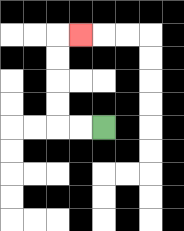{'start': '[4, 5]', 'end': '[3, 1]', 'path_directions': 'L,L,U,U,U,U,R', 'path_coordinates': '[[4, 5], [3, 5], [2, 5], [2, 4], [2, 3], [2, 2], [2, 1], [3, 1]]'}